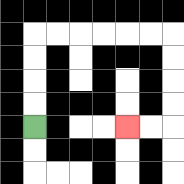{'start': '[1, 5]', 'end': '[5, 5]', 'path_directions': 'U,U,U,U,R,R,R,R,R,R,D,D,D,D,L,L', 'path_coordinates': '[[1, 5], [1, 4], [1, 3], [1, 2], [1, 1], [2, 1], [3, 1], [4, 1], [5, 1], [6, 1], [7, 1], [7, 2], [7, 3], [7, 4], [7, 5], [6, 5], [5, 5]]'}